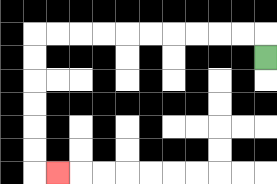{'start': '[11, 2]', 'end': '[2, 7]', 'path_directions': 'U,L,L,L,L,L,L,L,L,L,L,D,D,D,D,D,D,R', 'path_coordinates': '[[11, 2], [11, 1], [10, 1], [9, 1], [8, 1], [7, 1], [6, 1], [5, 1], [4, 1], [3, 1], [2, 1], [1, 1], [1, 2], [1, 3], [1, 4], [1, 5], [1, 6], [1, 7], [2, 7]]'}